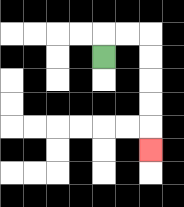{'start': '[4, 2]', 'end': '[6, 6]', 'path_directions': 'U,R,R,D,D,D,D,D', 'path_coordinates': '[[4, 2], [4, 1], [5, 1], [6, 1], [6, 2], [6, 3], [6, 4], [6, 5], [6, 6]]'}